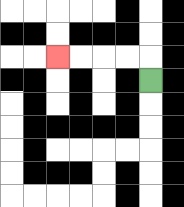{'start': '[6, 3]', 'end': '[2, 2]', 'path_directions': 'U,L,L,L,L', 'path_coordinates': '[[6, 3], [6, 2], [5, 2], [4, 2], [3, 2], [2, 2]]'}